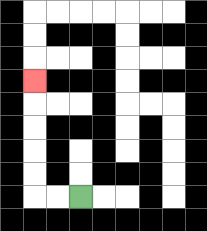{'start': '[3, 8]', 'end': '[1, 3]', 'path_directions': 'L,L,U,U,U,U,U', 'path_coordinates': '[[3, 8], [2, 8], [1, 8], [1, 7], [1, 6], [1, 5], [1, 4], [1, 3]]'}